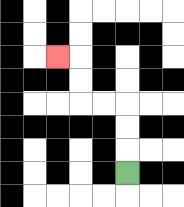{'start': '[5, 7]', 'end': '[2, 2]', 'path_directions': 'U,U,U,L,L,U,U,L', 'path_coordinates': '[[5, 7], [5, 6], [5, 5], [5, 4], [4, 4], [3, 4], [3, 3], [3, 2], [2, 2]]'}